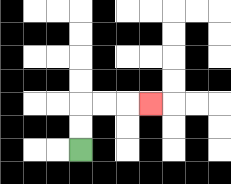{'start': '[3, 6]', 'end': '[6, 4]', 'path_directions': 'U,U,R,R,R', 'path_coordinates': '[[3, 6], [3, 5], [3, 4], [4, 4], [5, 4], [6, 4]]'}